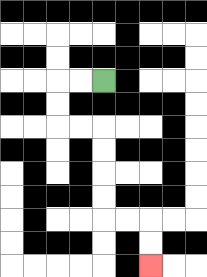{'start': '[4, 3]', 'end': '[6, 11]', 'path_directions': 'L,L,D,D,R,R,D,D,D,D,R,R,D,D', 'path_coordinates': '[[4, 3], [3, 3], [2, 3], [2, 4], [2, 5], [3, 5], [4, 5], [4, 6], [4, 7], [4, 8], [4, 9], [5, 9], [6, 9], [6, 10], [6, 11]]'}